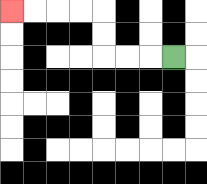{'start': '[7, 2]', 'end': '[0, 0]', 'path_directions': 'L,L,L,U,U,L,L,L,L', 'path_coordinates': '[[7, 2], [6, 2], [5, 2], [4, 2], [4, 1], [4, 0], [3, 0], [2, 0], [1, 0], [0, 0]]'}